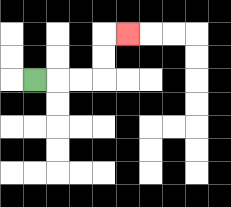{'start': '[1, 3]', 'end': '[5, 1]', 'path_directions': 'R,R,R,U,U,R', 'path_coordinates': '[[1, 3], [2, 3], [3, 3], [4, 3], [4, 2], [4, 1], [5, 1]]'}